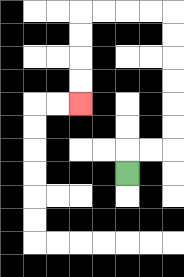{'start': '[5, 7]', 'end': '[3, 4]', 'path_directions': 'U,R,R,U,U,U,U,U,U,L,L,L,L,D,D,D,D', 'path_coordinates': '[[5, 7], [5, 6], [6, 6], [7, 6], [7, 5], [7, 4], [7, 3], [7, 2], [7, 1], [7, 0], [6, 0], [5, 0], [4, 0], [3, 0], [3, 1], [3, 2], [3, 3], [3, 4]]'}